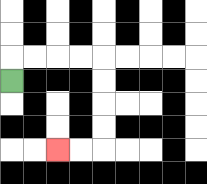{'start': '[0, 3]', 'end': '[2, 6]', 'path_directions': 'U,R,R,R,R,D,D,D,D,L,L', 'path_coordinates': '[[0, 3], [0, 2], [1, 2], [2, 2], [3, 2], [4, 2], [4, 3], [4, 4], [4, 5], [4, 6], [3, 6], [2, 6]]'}